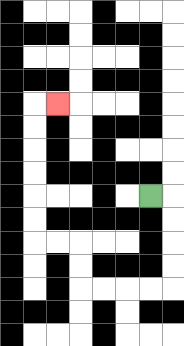{'start': '[6, 8]', 'end': '[2, 4]', 'path_directions': 'R,D,D,D,D,L,L,L,L,U,U,L,L,U,U,U,U,U,U,R', 'path_coordinates': '[[6, 8], [7, 8], [7, 9], [7, 10], [7, 11], [7, 12], [6, 12], [5, 12], [4, 12], [3, 12], [3, 11], [3, 10], [2, 10], [1, 10], [1, 9], [1, 8], [1, 7], [1, 6], [1, 5], [1, 4], [2, 4]]'}